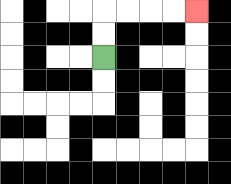{'start': '[4, 2]', 'end': '[8, 0]', 'path_directions': 'U,U,R,R,R,R', 'path_coordinates': '[[4, 2], [4, 1], [4, 0], [5, 0], [6, 0], [7, 0], [8, 0]]'}